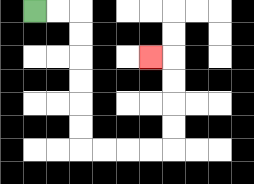{'start': '[1, 0]', 'end': '[6, 2]', 'path_directions': 'R,R,D,D,D,D,D,D,R,R,R,R,U,U,U,U,L', 'path_coordinates': '[[1, 0], [2, 0], [3, 0], [3, 1], [3, 2], [3, 3], [3, 4], [3, 5], [3, 6], [4, 6], [5, 6], [6, 6], [7, 6], [7, 5], [7, 4], [7, 3], [7, 2], [6, 2]]'}